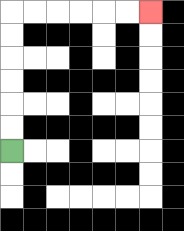{'start': '[0, 6]', 'end': '[6, 0]', 'path_directions': 'U,U,U,U,U,U,R,R,R,R,R,R', 'path_coordinates': '[[0, 6], [0, 5], [0, 4], [0, 3], [0, 2], [0, 1], [0, 0], [1, 0], [2, 0], [3, 0], [4, 0], [5, 0], [6, 0]]'}